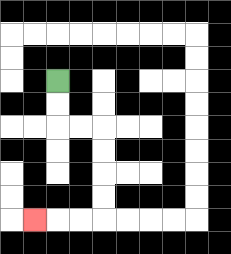{'start': '[2, 3]', 'end': '[1, 9]', 'path_directions': 'D,D,R,R,D,D,D,D,L,L,L', 'path_coordinates': '[[2, 3], [2, 4], [2, 5], [3, 5], [4, 5], [4, 6], [4, 7], [4, 8], [4, 9], [3, 9], [2, 9], [1, 9]]'}